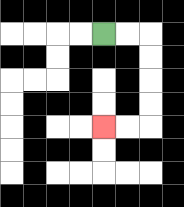{'start': '[4, 1]', 'end': '[4, 5]', 'path_directions': 'R,R,D,D,D,D,L,L', 'path_coordinates': '[[4, 1], [5, 1], [6, 1], [6, 2], [6, 3], [6, 4], [6, 5], [5, 5], [4, 5]]'}